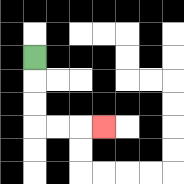{'start': '[1, 2]', 'end': '[4, 5]', 'path_directions': 'D,D,D,R,R,R', 'path_coordinates': '[[1, 2], [1, 3], [1, 4], [1, 5], [2, 5], [3, 5], [4, 5]]'}